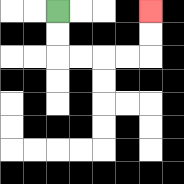{'start': '[2, 0]', 'end': '[6, 0]', 'path_directions': 'D,D,R,R,R,R,U,U', 'path_coordinates': '[[2, 0], [2, 1], [2, 2], [3, 2], [4, 2], [5, 2], [6, 2], [6, 1], [6, 0]]'}